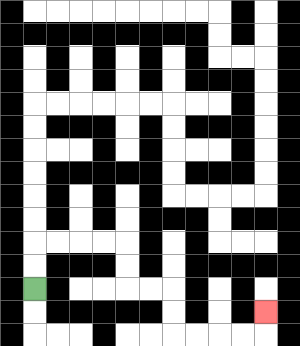{'start': '[1, 12]', 'end': '[11, 13]', 'path_directions': 'U,U,R,R,R,R,D,D,R,R,D,D,R,R,R,R,U', 'path_coordinates': '[[1, 12], [1, 11], [1, 10], [2, 10], [3, 10], [4, 10], [5, 10], [5, 11], [5, 12], [6, 12], [7, 12], [7, 13], [7, 14], [8, 14], [9, 14], [10, 14], [11, 14], [11, 13]]'}